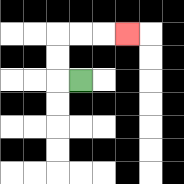{'start': '[3, 3]', 'end': '[5, 1]', 'path_directions': 'L,U,U,R,R,R', 'path_coordinates': '[[3, 3], [2, 3], [2, 2], [2, 1], [3, 1], [4, 1], [5, 1]]'}